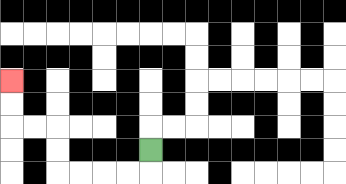{'start': '[6, 6]', 'end': '[0, 3]', 'path_directions': 'D,L,L,L,L,U,U,L,L,U,U', 'path_coordinates': '[[6, 6], [6, 7], [5, 7], [4, 7], [3, 7], [2, 7], [2, 6], [2, 5], [1, 5], [0, 5], [0, 4], [0, 3]]'}